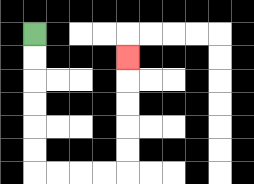{'start': '[1, 1]', 'end': '[5, 2]', 'path_directions': 'D,D,D,D,D,D,R,R,R,R,U,U,U,U,U', 'path_coordinates': '[[1, 1], [1, 2], [1, 3], [1, 4], [1, 5], [1, 6], [1, 7], [2, 7], [3, 7], [4, 7], [5, 7], [5, 6], [5, 5], [5, 4], [5, 3], [5, 2]]'}